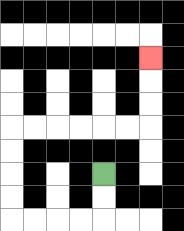{'start': '[4, 7]', 'end': '[6, 2]', 'path_directions': 'D,D,L,L,L,L,U,U,U,U,R,R,R,R,R,R,U,U,U', 'path_coordinates': '[[4, 7], [4, 8], [4, 9], [3, 9], [2, 9], [1, 9], [0, 9], [0, 8], [0, 7], [0, 6], [0, 5], [1, 5], [2, 5], [3, 5], [4, 5], [5, 5], [6, 5], [6, 4], [6, 3], [6, 2]]'}